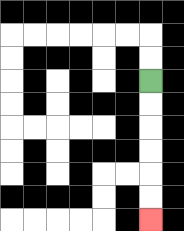{'start': '[6, 3]', 'end': '[6, 9]', 'path_directions': 'D,D,D,D,D,D', 'path_coordinates': '[[6, 3], [6, 4], [6, 5], [6, 6], [6, 7], [6, 8], [6, 9]]'}